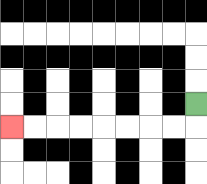{'start': '[8, 4]', 'end': '[0, 5]', 'path_directions': 'D,L,L,L,L,L,L,L,L', 'path_coordinates': '[[8, 4], [8, 5], [7, 5], [6, 5], [5, 5], [4, 5], [3, 5], [2, 5], [1, 5], [0, 5]]'}